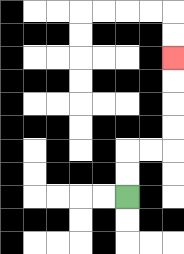{'start': '[5, 8]', 'end': '[7, 2]', 'path_directions': 'U,U,R,R,U,U,U,U', 'path_coordinates': '[[5, 8], [5, 7], [5, 6], [6, 6], [7, 6], [7, 5], [7, 4], [7, 3], [7, 2]]'}